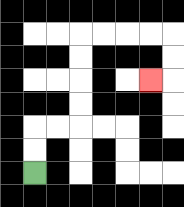{'start': '[1, 7]', 'end': '[6, 3]', 'path_directions': 'U,U,R,R,U,U,U,U,R,R,R,R,D,D,L', 'path_coordinates': '[[1, 7], [1, 6], [1, 5], [2, 5], [3, 5], [3, 4], [3, 3], [3, 2], [3, 1], [4, 1], [5, 1], [6, 1], [7, 1], [7, 2], [7, 3], [6, 3]]'}